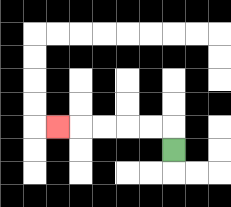{'start': '[7, 6]', 'end': '[2, 5]', 'path_directions': 'U,L,L,L,L,L', 'path_coordinates': '[[7, 6], [7, 5], [6, 5], [5, 5], [4, 5], [3, 5], [2, 5]]'}